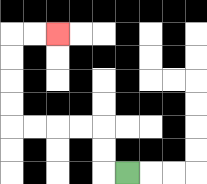{'start': '[5, 7]', 'end': '[2, 1]', 'path_directions': 'L,U,U,L,L,L,L,U,U,U,U,R,R', 'path_coordinates': '[[5, 7], [4, 7], [4, 6], [4, 5], [3, 5], [2, 5], [1, 5], [0, 5], [0, 4], [0, 3], [0, 2], [0, 1], [1, 1], [2, 1]]'}